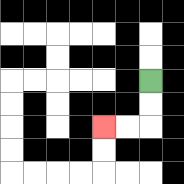{'start': '[6, 3]', 'end': '[4, 5]', 'path_directions': 'D,D,L,L', 'path_coordinates': '[[6, 3], [6, 4], [6, 5], [5, 5], [4, 5]]'}